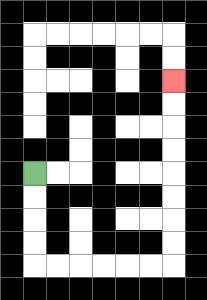{'start': '[1, 7]', 'end': '[7, 3]', 'path_directions': 'D,D,D,D,R,R,R,R,R,R,U,U,U,U,U,U,U,U', 'path_coordinates': '[[1, 7], [1, 8], [1, 9], [1, 10], [1, 11], [2, 11], [3, 11], [4, 11], [5, 11], [6, 11], [7, 11], [7, 10], [7, 9], [7, 8], [7, 7], [7, 6], [7, 5], [7, 4], [7, 3]]'}